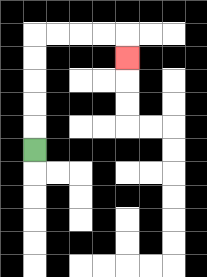{'start': '[1, 6]', 'end': '[5, 2]', 'path_directions': 'U,U,U,U,U,R,R,R,R,D', 'path_coordinates': '[[1, 6], [1, 5], [1, 4], [1, 3], [1, 2], [1, 1], [2, 1], [3, 1], [4, 1], [5, 1], [5, 2]]'}